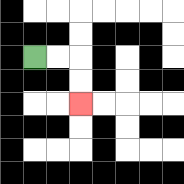{'start': '[1, 2]', 'end': '[3, 4]', 'path_directions': 'R,R,D,D', 'path_coordinates': '[[1, 2], [2, 2], [3, 2], [3, 3], [3, 4]]'}